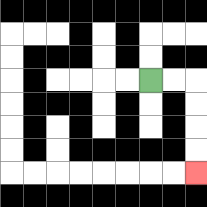{'start': '[6, 3]', 'end': '[8, 7]', 'path_directions': 'R,R,D,D,D,D', 'path_coordinates': '[[6, 3], [7, 3], [8, 3], [8, 4], [8, 5], [8, 6], [8, 7]]'}